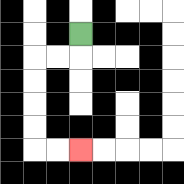{'start': '[3, 1]', 'end': '[3, 6]', 'path_directions': 'D,L,L,D,D,D,D,R,R', 'path_coordinates': '[[3, 1], [3, 2], [2, 2], [1, 2], [1, 3], [1, 4], [1, 5], [1, 6], [2, 6], [3, 6]]'}